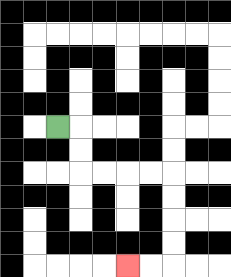{'start': '[2, 5]', 'end': '[5, 11]', 'path_directions': 'R,D,D,R,R,R,R,D,D,D,D,L,L', 'path_coordinates': '[[2, 5], [3, 5], [3, 6], [3, 7], [4, 7], [5, 7], [6, 7], [7, 7], [7, 8], [7, 9], [7, 10], [7, 11], [6, 11], [5, 11]]'}